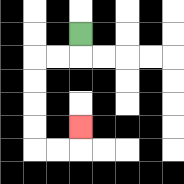{'start': '[3, 1]', 'end': '[3, 5]', 'path_directions': 'D,L,L,D,D,D,D,R,R,U', 'path_coordinates': '[[3, 1], [3, 2], [2, 2], [1, 2], [1, 3], [1, 4], [1, 5], [1, 6], [2, 6], [3, 6], [3, 5]]'}